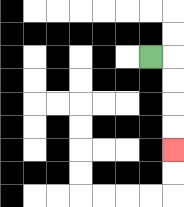{'start': '[6, 2]', 'end': '[7, 6]', 'path_directions': 'R,D,D,D,D', 'path_coordinates': '[[6, 2], [7, 2], [7, 3], [7, 4], [7, 5], [7, 6]]'}